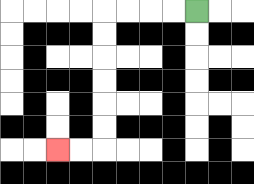{'start': '[8, 0]', 'end': '[2, 6]', 'path_directions': 'L,L,L,L,D,D,D,D,D,D,L,L', 'path_coordinates': '[[8, 0], [7, 0], [6, 0], [5, 0], [4, 0], [4, 1], [4, 2], [4, 3], [4, 4], [4, 5], [4, 6], [3, 6], [2, 6]]'}